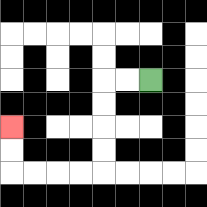{'start': '[6, 3]', 'end': '[0, 5]', 'path_directions': 'L,L,D,D,D,D,L,L,L,L,U,U', 'path_coordinates': '[[6, 3], [5, 3], [4, 3], [4, 4], [4, 5], [4, 6], [4, 7], [3, 7], [2, 7], [1, 7], [0, 7], [0, 6], [0, 5]]'}